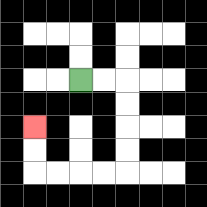{'start': '[3, 3]', 'end': '[1, 5]', 'path_directions': 'R,R,D,D,D,D,L,L,L,L,U,U', 'path_coordinates': '[[3, 3], [4, 3], [5, 3], [5, 4], [5, 5], [5, 6], [5, 7], [4, 7], [3, 7], [2, 7], [1, 7], [1, 6], [1, 5]]'}